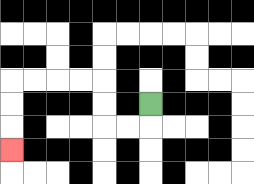{'start': '[6, 4]', 'end': '[0, 6]', 'path_directions': 'D,L,L,U,U,L,L,L,L,D,D,D', 'path_coordinates': '[[6, 4], [6, 5], [5, 5], [4, 5], [4, 4], [4, 3], [3, 3], [2, 3], [1, 3], [0, 3], [0, 4], [0, 5], [0, 6]]'}